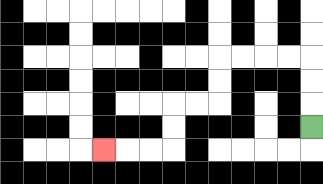{'start': '[13, 5]', 'end': '[4, 6]', 'path_directions': 'U,U,U,L,L,L,L,D,D,L,L,D,D,L,L,L', 'path_coordinates': '[[13, 5], [13, 4], [13, 3], [13, 2], [12, 2], [11, 2], [10, 2], [9, 2], [9, 3], [9, 4], [8, 4], [7, 4], [7, 5], [7, 6], [6, 6], [5, 6], [4, 6]]'}